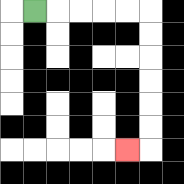{'start': '[1, 0]', 'end': '[5, 6]', 'path_directions': 'R,R,R,R,R,D,D,D,D,D,D,L', 'path_coordinates': '[[1, 0], [2, 0], [3, 0], [4, 0], [5, 0], [6, 0], [6, 1], [6, 2], [6, 3], [6, 4], [6, 5], [6, 6], [5, 6]]'}